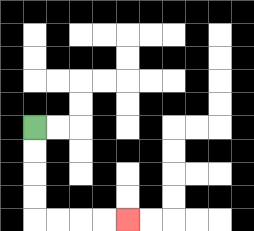{'start': '[1, 5]', 'end': '[5, 9]', 'path_directions': 'D,D,D,D,R,R,R,R', 'path_coordinates': '[[1, 5], [1, 6], [1, 7], [1, 8], [1, 9], [2, 9], [3, 9], [4, 9], [5, 9]]'}